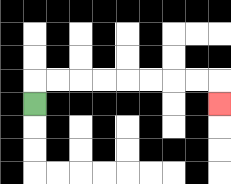{'start': '[1, 4]', 'end': '[9, 4]', 'path_directions': 'U,R,R,R,R,R,R,R,R,D', 'path_coordinates': '[[1, 4], [1, 3], [2, 3], [3, 3], [4, 3], [5, 3], [6, 3], [7, 3], [8, 3], [9, 3], [9, 4]]'}